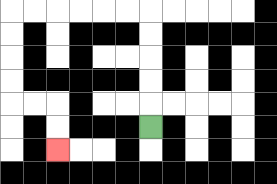{'start': '[6, 5]', 'end': '[2, 6]', 'path_directions': 'U,U,U,U,U,L,L,L,L,L,L,D,D,D,D,R,R,D,D', 'path_coordinates': '[[6, 5], [6, 4], [6, 3], [6, 2], [6, 1], [6, 0], [5, 0], [4, 0], [3, 0], [2, 0], [1, 0], [0, 0], [0, 1], [0, 2], [0, 3], [0, 4], [1, 4], [2, 4], [2, 5], [2, 6]]'}